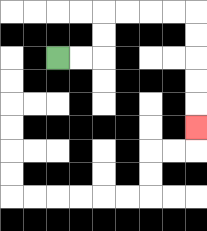{'start': '[2, 2]', 'end': '[8, 5]', 'path_directions': 'R,R,U,U,R,R,R,R,D,D,D,D,D', 'path_coordinates': '[[2, 2], [3, 2], [4, 2], [4, 1], [4, 0], [5, 0], [6, 0], [7, 0], [8, 0], [8, 1], [8, 2], [8, 3], [8, 4], [8, 5]]'}